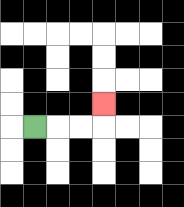{'start': '[1, 5]', 'end': '[4, 4]', 'path_directions': 'R,R,R,U', 'path_coordinates': '[[1, 5], [2, 5], [3, 5], [4, 5], [4, 4]]'}